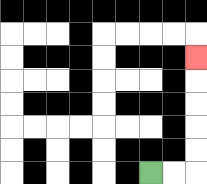{'start': '[6, 7]', 'end': '[8, 2]', 'path_directions': 'R,R,U,U,U,U,U', 'path_coordinates': '[[6, 7], [7, 7], [8, 7], [8, 6], [8, 5], [8, 4], [8, 3], [8, 2]]'}